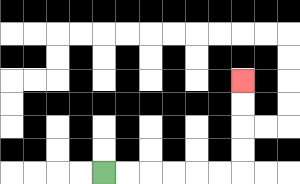{'start': '[4, 7]', 'end': '[10, 3]', 'path_directions': 'R,R,R,R,R,R,U,U,U,U', 'path_coordinates': '[[4, 7], [5, 7], [6, 7], [7, 7], [8, 7], [9, 7], [10, 7], [10, 6], [10, 5], [10, 4], [10, 3]]'}